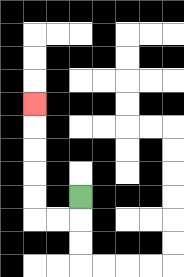{'start': '[3, 8]', 'end': '[1, 4]', 'path_directions': 'D,L,L,U,U,U,U,U', 'path_coordinates': '[[3, 8], [3, 9], [2, 9], [1, 9], [1, 8], [1, 7], [1, 6], [1, 5], [1, 4]]'}